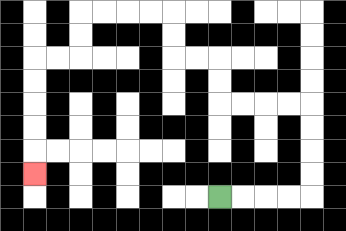{'start': '[9, 8]', 'end': '[1, 7]', 'path_directions': 'R,R,R,R,U,U,U,U,L,L,L,L,U,U,L,L,U,U,L,L,L,L,D,D,L,L,D,D,D,D,D', 'path_coordinates': '[[9, 8], [10, 8], [11, 8], [12, 8], [13, 8], [13, 7], [13, 6], [13, 5], [13, 4], [12, 4], [11, 4], [10, 4], [9, 4], [9, 3], [9, 2], [8, 2], [7, 2], [7, 1], [7, 0], [6, 0], [5, 0], [4, 0], [3, 0], [3, 1], [3, 2], [2, 2], [1, 2], [1, 3], [1, 4], [1, 5], [1, 6], [1, 7]]'}